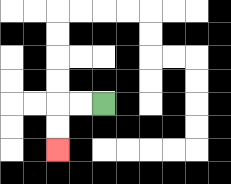{'start': '[4, 4]', 'end': '[2, 6]', 'path_directions': 'L,L,D,D', 'path_coordinates': '[[4, 4], [3, 4], [2, 4], [2, 5], [2, 6]]'}